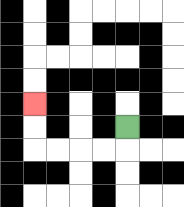{'start': '[5, 5]', 'end': '[1, 4]', 'path_directions': 'D,L,L,L,L,U,U', 'path_coordinates': '[[5, 5], [5, 6], [4, 6], [3, 6], [2, 6], [1, 6], [1, 5], [1, 4]]'}